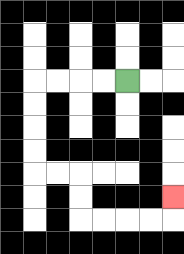{'start': '[5, 3]', 'end': '[7, 8]', 'path_directions': 'L,L,L,L,D,D,D,D,R,R,D,D,R,R,R,R,U', 'path_coordinates': '[[5, 3], [4, 3], [3, 3], [2, 3], [1, 3], [1, 4], [1, 5], [1, 6], [1, 7], [2, 7], [3, 7], [3, 8], [3, 9], [4, 9], [5, 9], [6, 9], [7, 9], [7, 8]]'}